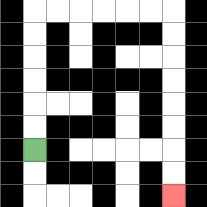{'start': '[1, 6]', 'end': '[7, 8]', 'path_directions': 'U,U,U,U,U,U,R,R,R,R,R,R,D,D,D,D,D,D,D,D', 'path_coordinates': '[[1, 6], [1, 5], [1, 4], [1, 3], [1, 2], [1, 1], [1, 0], [2, 0], [3, 0], [4, 0], [5, 0], [6, 0], [7, 0], [7, 1], [7, 2], [7, 3], [7, 4], [7, 5], [7, 6], [7, 7], [7, 8]]'}